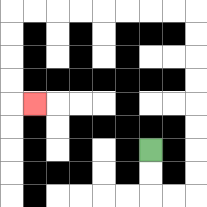{'start': '[6, 6]', 'end': '[1, 4]', 'path_directions': 'D,D,R,R,U,U,U,U,U,U,U,U,L,L,L,L,L,L,L,L,D,D,D,D,R', 'path_coordinates': '[[6, 6], [6, 7], [6, 8], [7, 8], [8, 8], [8, 7], [8, 6], [8, 5], [8, 4], [8, 3], [8, 2], [8, 1], [8, 0], [7, 0], [6, 0], [5, 0], [4, 0], [3, 0], [2, 0], [1, 0], [0, 0], [0, 1], [0, 2], [0, 3], [0, 4], [1, 4]]'}